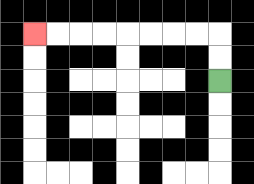{'start': '[9, 3]', 'end': '[1, 1]', 'path_directions': 'U,U,L,L,L,L,L,L,L,L', 'path_coordinates': '[[9, 3], [9, 2], [9, 1], [8, 1], [7, 1], [6, 1], [5, 1], [4, 1], [3, 1], [2, 1], [1, 1]]'}